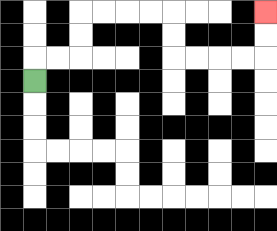{'start': '[1, 3]', 'end': '[11, 0]', 'path_directions': 'U,R,R,U,U,R,R,R,R,D,D,R,R,R,R,U,U', 'path_coordinates': '[[1, 3], [1, 2], [2, 2], [3, 2], [3, 1], [3, 0], [4, 0], [5, 0], [6, 0], [7, 0], [7, 1], [7, 2], [8, 2], [9, 2], [10, 2], [11, 2], [11, 1], [11, 0]]'}